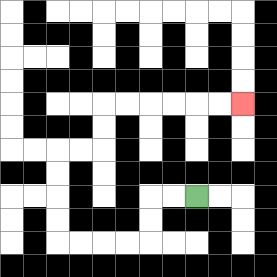{'start': '[8, 8]', 'end': '[10, 4]', 'path_directions': 'L,L,D,D,L,L,L,L,U,U,U,U,R,R,U,U,R,R,R,R,R,R', 'path_coordinates': '[[8, 8], [7, 8], [6, 8], [6, 9], [6, 10], [5, 10], [4, 10], [3, 10], [2, 10], [2, 9], [2, 8], [2, 7], [2, 6], [3, 6], [4, 6], [4, 5], [4, 4], [5, 4], [6, 4], [7, 4], [8, 4], [9, 4], [10, 4]]'}